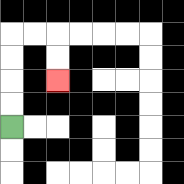{'start': '[0, 5]', 'end': '[2, 3]', 'path_directions': 'U,U,U,U,R,R,D,D', 'path_coordinates': '[[0, 5], [0, 4], [0, 3], [0, 2], [0, 1], [1, 1], [2, 1], [2, 2], [2, 3]]'}